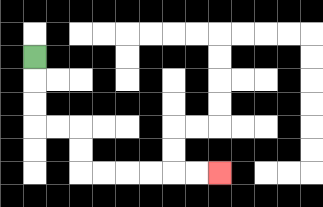{'start': '[1, 2]', 'end': '[9, 7]', 'path_directions': 'D,D,D,R,R,D,D,R,R,R,R,R,R', 'path_coordinates': '[[1, 2], [1, 3], [1, 4], [1, 5], [2, 5], [3, 5], [3, 6], [3, 7], [4, 7], [5, 7], [6, 7], [7, 7], [8, 7], [9, 7]]'}